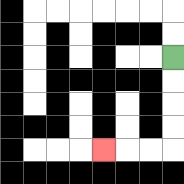{'start': '[7, 2]', 'end': '[4, 6]', 'path_directions': 'D,D,D,D,L,L,L', 'path_coordinates': '[[7, 2], [7, 3], [7, 4], [7, 5], [7, 6], [6, 6], [5, 6], [4, 6]]'}